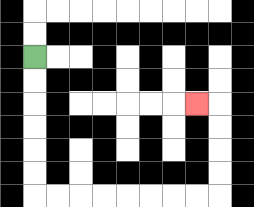{'start': '[1, 2]', 'end': '[8, 4]', 'path_directions': 'D,D,D,D,D,D,R,R,R,R,R,R,R,R,U,U,U,U,L', 'path_coordinates': '[[1, 2], [1, 3], [1, 4], [1, 5], [1, 6], [1, 7], [1, 8], [2, 8], [3, 8], [4, 8], [5, 8], [6, 8], [7, 8], [8, 8], [9, 8], [9, 7], [9, 6], [9, 5], [9, 4], [8, 4]]'}